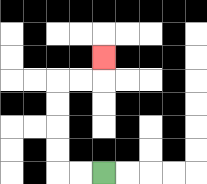{'start': '[4, 7]', 'end': '[4, 2]', 'path_directions': 'L,L,U,U,U,U,R,R,U', 'path_coordinates': '[[4, 7], [3, 7], [2, 7], [2, 6], [2, 5], [2, 4], [2, 3], [3, 3], [4, 3], [4, 2]]'}